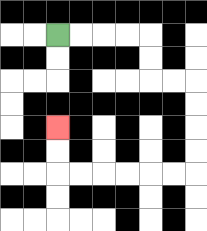{'start': '[2, 1]', 'end': '[2, 5]', 'path_directions': 'R,R,R,R,D,D,R,R,D,D,D,D,L,L,L,L,L,L,U,U', 'path_coordinates': '[[2, 1], [3, 1], [4, 1], [5, 1], [6, 1], [6, 2], [6, 3], [7, 3], [8, 3], [8, 4], [8, 5], [8, 6], [8, 7], [7, 7], [6, 7], [5, 7], [4, 7], [3, 7], [2, 7], [2, 6], [2, 5]]'}